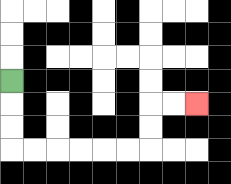{'start': '[0, 3]', 'end': '[8, 4]', 'path_directions': 'D,D,D,R,R,R,R,R,R,U,U,R,R', 'path_coordinates': '[[0, 3], [0, 4], [0, 5], [0, 6], [1, 6], [2, 6], [3, 6], [4, 6], [5, 6], [6, 6], [6, 5], [6, 4], [7, 4], [8, 4]]'}